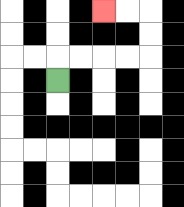{'start': '[2, 3]', 'end': '[4, 0]', 'path_directions': 'U,R,R,R,R,U,U,L,L', 'path_coordinates': '[[2, 3], [2, 2], [3, 2], [4, 2], [5, 2], [6, 2], [6, 1], [6, 0], [5, 0], [4, 0]]'}